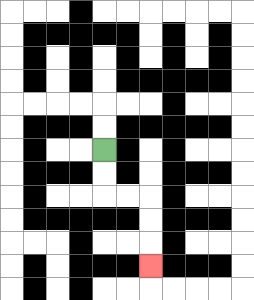{'start': '[4, 6]', 'end': '[6, 11]', 'path_directions': 'D,D,R,R,D,D,D', 'path_coordinates': '[[4, 6], [4, 7], [4, 8], [5, 8], [6, 8], [6, 9], [6, 10], [6, 11]]'}